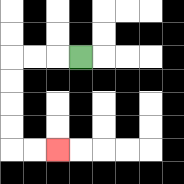{'start': '[3, 2]', 'end': '[2, 6]', 'path_directions': 'L,L,L,D,D,D,D,R,R', 'path_coordinates': '[[3, 2], [2, 2], [1, 2], [0, 2], [0, 3], [0, 4], [0, 5], [0, 6], [1, 6], [2, 6]]'}